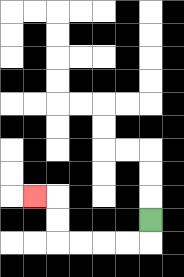{'start': '[6, 9]', 'end': '[1, 8]', 'path_directions': 'D,L,L,L,L,U,U,L', 'path_coordinates': '[[6, 9], [6, 10], [5, 10], [4, 10], [3, 10], [2, 10], [2, 9], [2, 8], [1, 8]]'}